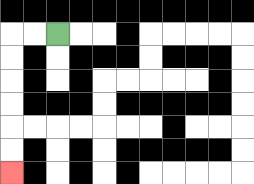{'start': '[2, 1]', 'end': '[0, 7]', 'path_directions': 'L,L,D,D,D,D,D,D', 'path_coordinates': '[[2, 1], [1, 1], [0, 1], [0, 2], [0, 3], [0, 4], [0, 5], [0, 6], [0, 7]]'}